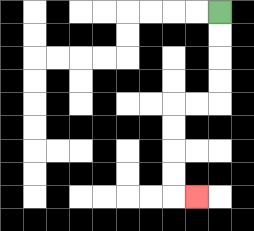{'start': '[9, 0]', 'end': '[8, 8]', 'path_directions': 'D,D,D,D,L,L,D,D,D,D,R', 'path_coordinates': '[[9, 0], [9, 1], [9, 2], [9, 3], [9, 4], [8, 4], [7, 4], [7, 5], [7, 6], [7, 7], [7, 8], [8, 8]]'}